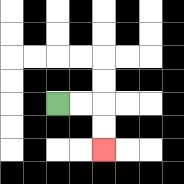{'start': '[2, 4]', 'end': '[4, 6]', 'path_directions': 'R,R,D,D', 'path_coordinates': '[[2, 4], [3, 4], [4, 4], [4, 5], [4, 6]]'}